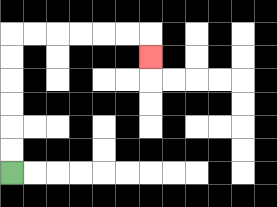{'start': '[0, 7]', 'end': '[6, 2]', 'path_directions': 'U,U,U,U,U,U,R,R,R,R,R,R,D', 'path_coordinates': '[[0, 7], [0, 6], [0, 5], [0, 4], [0, 3], [0, 2], [0, 1], [1, 1], [2, 1], [3, 1], [4, 1], [5, 1], [6, 1], [6, 2]]'}